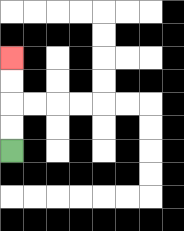{'start': '[0, 6]', 'end': '[0, 2]', 'path_directions': 'U,U,U,U', 'path_coordinates': '[[0, 6], [0, 5], [0, 4], [0, 3], [0, 2]]'}